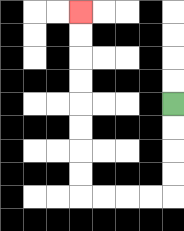{'start': '[7, 4]', 'end': '[3, 0]', 'path_directions': 'D,D,D,D,L,L,L,L,U,U,U,U,U,U,U,U', 'path_coordinates': '[[7, 4], [7, 5], [7, 6], [7, 7], [7, 8], [6, 8], [5, 8], [4, 8], [3, 8], [3, 7], [3, 6], [3, 5], [3, 4], [3, 3], [3, 2], [3, 1], [3, 0]]'}